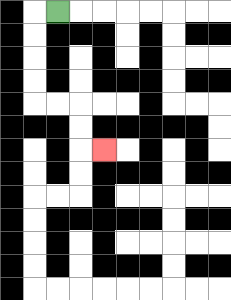{'start': '[2, 0]', 'end': '[4, 6]', 'path_directions': 'L,D,D,D,D,R,R,D,D,R', 'path_coordinates': '[[2, 0], [1, 0], [1, 1], [1, 2], [1, 3], [1, 4], [2, 4], [3, 4], [3, 5], [3, 6], [4, 6]]'}